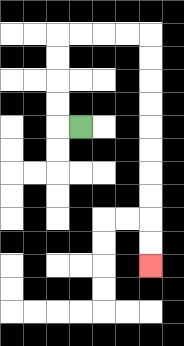{'start': '[3, 5]', 'end': '[6, 11]', 'path_directions': 'L,U,U,U,U,R,R,R,R,D,D,D,D,D,D,D,D,D,D', 'path_coordinates': '[[3, 5], [2, 5], [2, 4], [2, 3], [2, 2], [2, 1], [3, 1], [4, 1], [5, 1], [6, 1], [6, 2], [6, 3], [6, 4], [6, 5], [6, 6], [6, 7], [6, 8], [6, 9], [6, 10], [6, 11]]'}